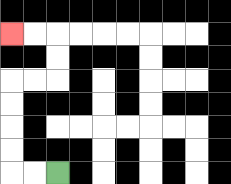{'start': '[2, 7]', 'end': '[0, 1]', 'path_directions': 'L,L,U,U,U,U,R,R,U,U,L,L', 'path_coordinates': '[[2, 7], [1, 7], [0, 7], [0, 6], [0, 5], [0, 4], [0, 3], [1, 3], [2, 3], [2, 2], [2, 1], [1, 1], [0, 1]]'}